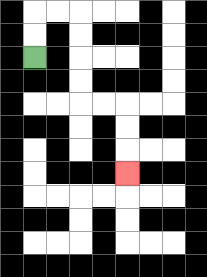{'start': '[1, 2]', 'end': '[5, 7]', 'path_directions': 'U,U,R,R,D,D,D,D,R,R,D,D,D', 'path_coordinates': '[[1, 2], [1, 1], [1, 0], [2, 0], [3, 0], [3, 1], [3, 2], [3, 3], [3, 4], [4, 4], [5, 4], [5, 5], [5, 6], [5, 7]]'}